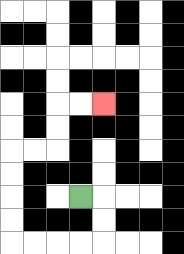{'start': '[3, 8]', 'end': '[4, 4]', 'path_directions': 'R,D,D,L,L,L,L,U,U,U,U,R,R,U,U,R,R', 'path_coordinates': '[[3, 8], [4, 8], [4, 9], [4, 10], [3, 10], [2, 10], [1, 10], [0, 10], [0, 9], [0, 8], [0, 7], [0, 6], [1, 6], [2, 6], [2, 5], [2, 4], [3, 4], [4, 4]]'}